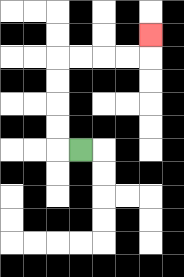{'start': '[3, 6]', 'end': '[6, 1]', 'path_directions': 'L,U,U,U,U,R,R,R,R,U', 'path_coordinates': '[[3, 6], [2, 6], [2, 5], [2, 4], [2, 3], [2, 2], [3, 2], [4, 2], [5, 2], [6, 2], [6, 1]]'}